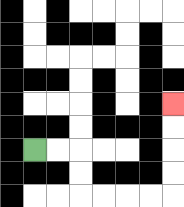{'start': '[1, 6]', 'end': '[7, 4]', 'path_directions': 'R,R,D,D,R,R,R,R,U,U,U,U', 'path_coordinates': '[[1, 6], [2, 6], [3, 6], [3, 7], [3, 8], [4, 8], [5, 8], [6, 8], [7, 8], [7, 7], [7, 6], [7, 5], [7, 4]]'}